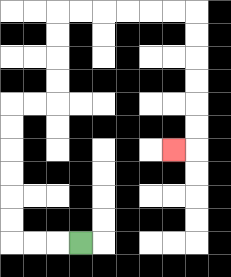{'start': '[3, 10]', 'end': '[7, 6]', 'path_directions': 'L,L,L,U,U,U,U,U,U,R,R,U,U,U,U,R,R,R,R,R,R,D,D,D,D,D,D,L', 'path_coordinates': '[[3, 10], [2, 10], [1, 10], [0, 10], [0, 9], [0, 8], [0, 7], [0, 6], [0, 5], [0, 4], [1, 4], [2, 4], [2, 3], [2, 2], [2, 1], [2, 0], [3, 0], [4, 0], [5, 0], [6, 0], [7, 0], [8, 0], [8, 1], [8, 2], [8, 3], [8, 4], [8, 5], [8, 6], [7, 6]]'}